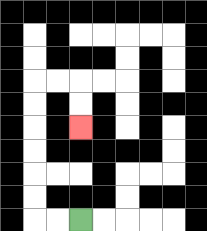{'start': '[3, 9]', 'end': '[3, 5]', 'path_directions': 'L,L,U,U,U,U,U,U,R,R,D,D', 'path_coordinates': '[[3, 9], [2, 9], [1, 9], [1, 8], [1, 7], [1, 6], [1, 5], [1, 4], [1, 3], [2, 3], [3, 3], [3, 4], [3, 5]]'}